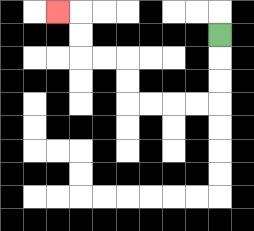{'start': '[9, 1]', 'end': '[2, 0]', 'path_directions': 'D,D,D,L,L,L,L,U,U,L,L,U,U,L', 'path_coordinates': '[[9, 1], [9, 2], [9, 3], [9, 4], [8, 4], [7, 4], [6, 4], [5, 4], [5, 3], [5, 2], [4, 2], [3, 2], [3, 1], [3, 0], [2, 0]]'}